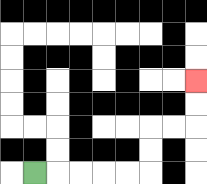{'start': '[1, 7]', 'end': '[8, 3]', 'path_directions': 'R,R,R,R,R,U,U,R,R,U,U', 'path_coordinates': '[[1, 7], [2, 7], [3, 7], [4, 7], [5, 7], [6, 7], [6, 6], [6, 5], [7, 5], [8, 5], [8, 4], [8, 3]]'}